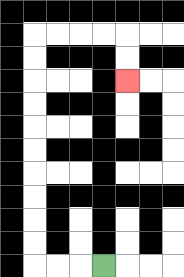{'start': '[4, 11]', 'end': '[5, 3]', 'path_directions': 'L,L,L,U,U,U,U,U,U,U,U,U,U,R,R,R,R,D,D', 'path_coordinates': '[[4, 11], [3, 11], [2, 11], [1, 11], [1, 10], [1, 9], [1, 8], [1, 7], [1, 6], [1, 5], [1, 4], [1, 3], [1, 2], [1, 1], [2, 1], [3, 1], [4, 1], [5, 1], [5, 2], [5, 3]]'}